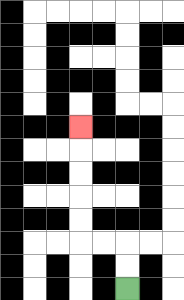{'start': '[5, 12]', 'end': '[3, 5]', 'path_directions': 'U,U,L,L,U,U,U,U,U', 'path_coordinates': '[[5, 12], [5, 11], [5, 10], [4, 10], [3, 10], [3, 9], [3, 8], [3, 7], [3, 6], [3, 5]]'}